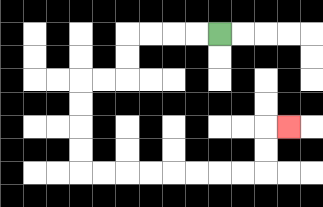{'start': '[9, 1]', 'end': '[12, 5]', 'path_directions': 'L,L,L,L,D,D,L,L,D,D,D,D,R,R,R,R,R,R,R,R,U,U,R', 'path_coordinates': '[[9, 1], [8, 1], [7, 1], [6, 1], [5, 1], [5, 2], [5, 3], [4, 3], [3, 3], [3, 4], [3, 5], [3, 6], [3, 7], [4, 7], [5, 7], [6, 7], [7, 7], [8, 7], [9, 7], [10, 7], [11, 7], [11, 6], [11, 5], [12, 5]]'}